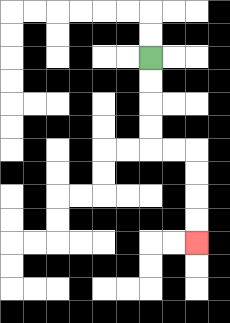{'start': '[6, 2]', 'end': '[8, 10]', 'path_directions': 'D,D,D,D,R,R,D,D,D,D', 'path_coordinates': '[[6, 2], [6, 3], [6, 4], [6, 5], [6, 6], [7, 6], [8, 6], [8, 7], [8, 8], [8, 9], [8, 10]]'}